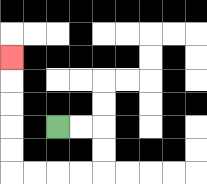{'start': '[2, 5]', 'end': '[0, 2]', 'path_directions': 'R,R,D,D,L,L,L,L,U,U,U,U,U', 'path_coordinates': '[[2, 5], [3, 5], [4, 5], [4, 6], [4, 7], [3, 7], [2, 7], [1, 7], [0, 7], [0, 6], [0, 5], [0, 4], [0, 3], [0, 2]]'}